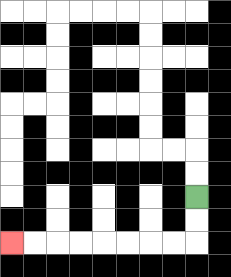{'start': '[8, 8]', 'end': '[0, 10]', 'path_directions': 'D,D,L,L,L,L,L,L,L,L', 'path_coordinates': '[[8, 8], [8, 9], [8, 10], [7, 10], [6, 10], [5, 10], [4, 10], [3, 10], [2, 10], [1, 10], [0, 10]]'}